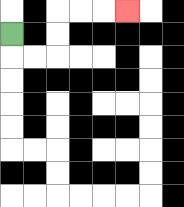{'start': '[0, 1]', 'end': '[5, 0]', 'path_directions': 'D,R,R,U,U,R,R,R', 'path_coordinates': '[[0, 1], [0, 2], [1, 2], [2, 2], [2, 1], [2, 0], [3, 0], [4, 0], [5, 0]]'}